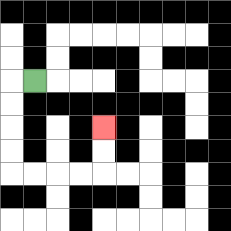{'start': '[1, 3]', 'end': '[4, 5]', 'path_directions': 'L,D,D,D,D,R,R,R,R,U,U', 'path_coordinates': '[[1, 3], [0, 3], [0, 4], [0, 5], [0, 6], [0, 7], [1, 7], [2, 7], [3, 7], [4, 7], [4, 6], [4, 5]]'}